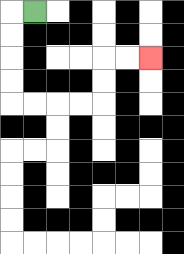{'start': '[1, 0]', 'end': '[6, 2]', 'path_directions': 'L,D,D,D,D,R,R,R,R,U,U,R,R', 'path_coordinates': '[[1, 0], [0, 0], [0, 1], [0, 2], [0, 3], [0, 4], [1, 4], [2, 4], [3, 4], [4, 4], [4, 3], [4, 2], [5, 2], [6, 2]]'}